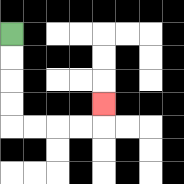{'start': '[0, 1]', 'end': '[4, 4]', 'path_directions': 'D,D,D,D,R,R,R,R,U', 'path_coordinates': '[[0, 1], [0, 2], [0, 3], [0, 4], [0, 5], [1, 5], [2, 5], [3, 5], [4, 5], [4, 4]]'}